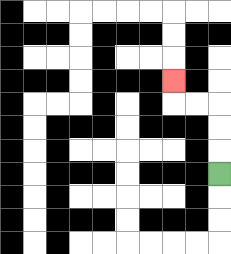{'start': '[9, 7]', 'end': '[7, 3]', 'path_directions': 'U,U,U,L,L,U', 'path_coordinates': '[[9, 7], [9, 6], [9, 5], [9, 4], [8, 4], [7, 4], [7, 3]]'}